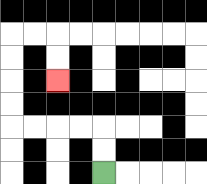{'start': '[4, 7]', 'end': '[2, 3]', 'path_directions': 'U,U,L,L,L,L,U,U,U,U,R,R,D,D', 'path_coordinates': '[[4, 7], [4, 6], [4, 5], [3, 5], [2, 5], [1, 5], [0, 5], [0, 4], [0, 3], [0, 2], [0, 1], [1, 1], [2, 1], [2, 2], [2, 3]]'}